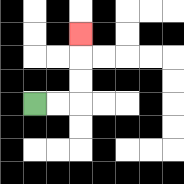{'start': '[1, 4]', 'end': '[3, 1]', 'path_directions': 'R,R,U,U,U', 'path_coordinates': '[[1, 4], [2, 4], [3, 4], [3, 3], [3, 2], [3, 1]]'}